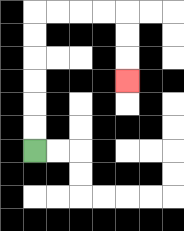{'start': '[1, 6]', 'end': '[5, 3]', 'path_directions': 'U,U,U,U,U,U,R,R,R,R,D,D,D', 'path_coordinates': '[[1, 6], [1, 5], [1, 4], [1, 3], [1, 2], [1, 1], [1, 0], [2, 0], [3, 0], [4, 0], [5, 0], [5, 1], [5, 2], [5, 3]]'}